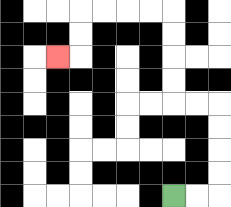{'start': '[7, 8]', 'end': '[2, 2]', 'path_directions': 'R,R,U,U,U,U,L,L,U,U,U,U,L,L,L,L,D,D,L', 'path_coordinates': '[[7, 8], [8, 8], [9, 8], [9, 7], [9, 6], [9, 5], [9, 4], [8, 4], [7, 4], [7, 3], [7, 2], [7, 1], [7, 0], [6, 0], [5, 0], [4, 0], [3, 0], [3, 1], [3, 2], [2, 2]]'}